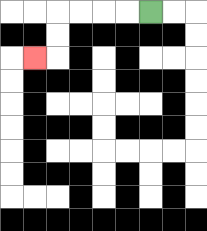{'start': '[6, 0]', 'end': '[1, 2]', 'path_directions': 'L,L,L,L,D,D,L', 'path_coordinates': '[[6, 0], [5, 0], [4, 0], [3, 0], [2, 0], [2, 1], [2, 2], [1, 2]]'}